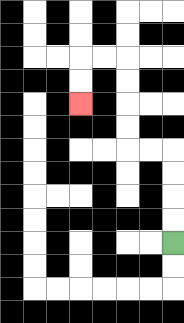{'start': '[7, 10]', 'end': '[3, 4]', 'path_directions': 'U,U,U,U,L,L,U,U,U,U,L,L,D,D', 'path_coordinates': '[[7, 10], [7, 9], [7, 8], [7, 7], [7, 6], [6, 6], [5, 6], [5, 5], [5, 4], [5, 3], [5, 2], [4, 2], [3, 2], [3, 3], [3, 4]]'}